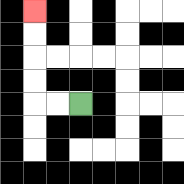{'start': '[3, 4]', 'end': '[1, 0]', 'path_directions': 'L,L,U,U,U,U', 'path_coordinates': '[[3, 4], [2, 4], [1, 4], [1, 3], [1, 2], [1, 1], [1, 0]]'}